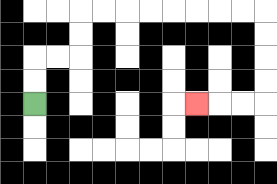{'start': '[1, 4]', 'end': '[8, 4]', 'path_directions': 'U,U,R,R,U,U,R,R,R,R,R,R,R,R,D,D,D,D,L,L,L', 'path_coordinates': '[[1, 4], [1, 3], [1, 2], [2, 2], [3, 2], [3, 1], [3, 0], [4, 0], [5, 0], [6, 0], [7, 0], [8, 0], [9, 0], [10, 0], [11, 0], [11, 1], [11, 2], [11, 3], [11, 4], [10, 4], [9, 4], [8, 4]]'}